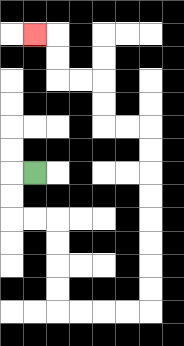{'start': '[1, 7]', 'end': '[1, 1]', 'path_directions': 'L,D,D,R,R,D,D,D,D,R,R,R,R,U,U,U,U,U,U,U,U,L,L,U,U,L,L,U,U,L', 'path_coordinates': '[[1, 7], [0, 7], [0, 8], [0, 9], [1, 9], [2, 9], [2, 10], [2, 11], [2, 12], [2, 13], [3, 13], [4, 13], [5, 13], [6, 13], [6, 12], [6, 11], [6, 10], [6, 9], [6, 8], [6, 7], [6, 6], [6, 5], [5, 5], [4, 5], [4, 4], [4, 3], [3, 3], [2, 3], [2, 2], [2, 1], [1, 1]]'}